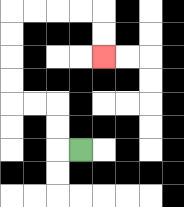{'start': '[3, 6]', 'end': '[4, 2]', 'path_directions': 'L,U,U,L,L,U,U,U,U,R,R,R,R,D,D', 'path_coordinates': '[[3, 6], [2, 6], [2, 5], [2, 4], [1, 4], [0, 4], [0, 3], [0, 2], [0, 1], [0, 0], [1, 0], [2, 0], [3, 0], [4, 0], [4, 1], [4, 2]]'}